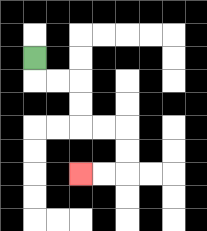{'start': '[1, 2]', 'end': '[3, 7]', 'path_directions': 'D,R,R,D,D,R,R,D,D,L,L', 'path_coordinates': '[[1, 2], [1, 3], [2, 3], [3, 3], [3, 4], [3, 5], [4, 5], [5, 5], [5, 6], [5, 7], [4, 7], [3, 7]]'}